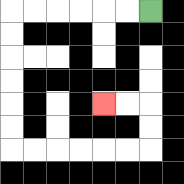{'start': '[6, 0]', 'end': '[4, 4]', 'path_directions': 'L,L,L,L,L,L,D,D,D,D,D,D,R,R,R,R,R,R,U,U,L,L', 'path_coordinates': '[[6, 0], [5, 0], [4, 0], [3, 0], [2, 0], [1, 0], [0, 0], [0, 1], [0, 2], [0, 3], [0, 4], [0, 5], [0, 6], [1, 6], [2, 6], [3, 6], [4, 6], [5, 6], [6, 6], [6, 5], [6, 4], [5, 4], [4, 4]]'}